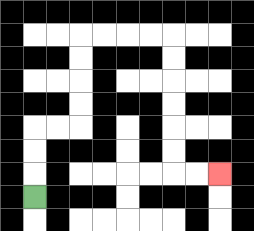{'start': '[1, 8]', 'end': '[9, 7]', 'path_directions': 'U,U,U,R,R,U,U,U,U,R,R,R,R,D,D,D,D,D,D,R,R', 'path_coordinates': '[[1, 8], [1, 7], [1, 6], [1, 5], [2, 5], [3, 5], [3, 4], [3, 3], [3, 2], [3, 1], [4, 1], [5, 1], [6, 1], [7, 1], [7, 2], [7, 3], [7, 4], [7, 5], [7, 6], [7, 7], [8, 7], [9, 7]]'}